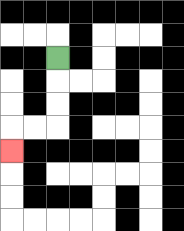{'start': '[2, 2]', 'end': '[0, 6]', 'path_directions': 'D,D,D,L,L,D', 'path_coordinates': '[[2, 2], [2, 3], [2, 4], [2, 5], [1, 5], [0, 5], [0, 6]]'}